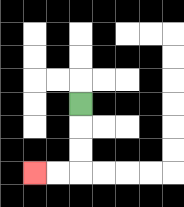{'start': '[3, 4]', 'end': '[1, 7]', 'path_directions': 'D,D,D,L,L', 'path_coordinates': '[[3, 4], [3, 5], [3, 6], [3, 7], [2, 7], [1, 7]]'}